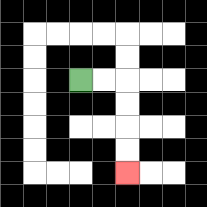{'start': '[3, 3]', 'end': '[5, 7]', 'path_directions': 'R,R,D,D,D,D', 'path_coordinates': '[[3, 3], [4, 3], [5, 3], [5, 4], [5, 5], [5, 6], [5, 7]]'}